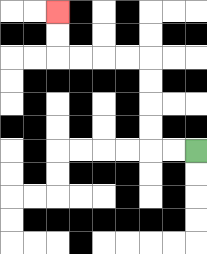{'start': '[8, 6]', 'end': '[2, 0]', 'path_directions': 'L,L,U,U,U,U,L,L,L,L,U,U', 'path_coordinates': '[[8, 6], [7, 6], [6, 6], [6, 5], [6, 4], [6, 3], [6, 2], [5, 2], [4, 2], [3, 2], [2, 2], [2, 1], [2, 0]]'}